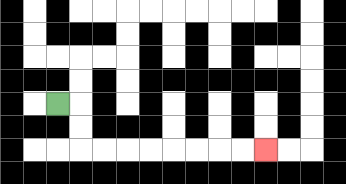{'start': '[2, 4]', 'end': '[11, 6]', 'path_directions': 'R,D,D,R,R,R,R,R,R,R,R', 'path_coordinates': '[[2, 4], [3, 4], [3, 5], [3, 6], [4, 6], [5, 6], [6, 6], [7, 6], [8, 6], [9, 6], [10, 6], [11, 6]]'}